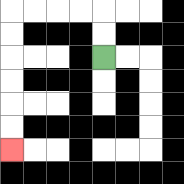{'start': '[4, 2]', 'end': '[0, 6]', 'path_directions': 'U,U,L,L,L,L,D,D,D,D,D,D', 'path_coordinates': '[[4, 2], [4, 1], [4, 0], [3, 0], [2, 0], [1, 0], [0, 0], [0, 1], [0, 2], [0, 3], [0, 4], [0, 5], [0, 6]]'}